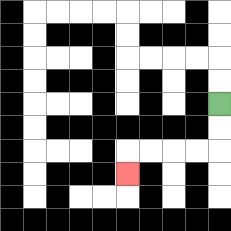{'start': '[9, 4]', 'end': '[5, 7]', 'path_directions': 'D,D,L,L,L,L,D', 'path_coordinates': '[[9, 4], [9, 5], [9, 6], [8, 6], [7, 6], [6, 6], [5, 6], [5, 7]]'}